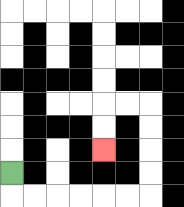{'start': '[0, 7]', 'end': '[4, 6]', 'path_directions': 'D,R,R,R,R,R,R,U,U,U,U,L,L,D,D', 'path_coordinates': '[[0, 7], [0, 8], [1, 8], [2, 8], [3, 8], [4, 8], [5, 8], [6, 8], [6, 7], [6, 6], [6, 5], [6, 4], [5, 4], [4, 4], [4, 5], [4, 6]]'}